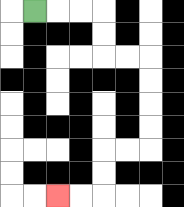{'start': '[1, 0]', 'end': '[2, 8]', 'path_directions': 'R,R,R,D,D,R,R,D,D,D,D,L,L,D,D,L,L', 'path_coordinates': '[[1, 0], [2, 0], [3, 0], [4, 0], [4, 1], [4, 2], [5, 2], [6, 2], [6, 3], [6, 4], [6, 5], [6, 6], [5, 6], [4, 6], [4, 7], [4, 8], [3, 8], [2, 8]]'}